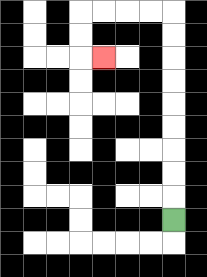{'start': '[7, 9]', 'end': '[4, 2]', 'path_directions': 'U,U,U,U,U,U,U,U,U,L,L,L,L,D,D,R', 'path_coordinates': '[[7, 9], [7, 8], [7, 7], [7, 6], [7, 5], [7, 4], [7, 3], [7, 2], [7, 1], [7, 0], [6, 0], [5, 0], [4, 0], [3, 0], [3, 1], [3, 2], [4, 2]]'}